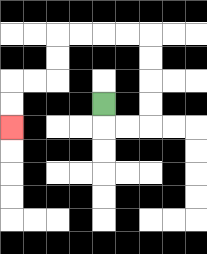{'start': '[4, 4]', 'end': '[0, 5]', 'path_directions': 'D,R,R,U,U,U,U,L,L,L,L,D,D,L,L,D,D', 'path_coordinates': '[[4, 4], [4, 5], [5, 5], [6, 5], [6, 4], [6, 3], [6, 2], [6, 1], [5, 1], [4, 1], [3, 1], [2, 1], [2, 2], [2, 3], [1, 3], [0, 3], [0, 4], [0, 5]]'}